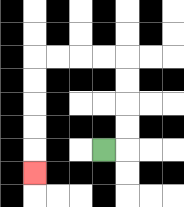{'start': '[4, 6]', 'end': '[1, 7]', 'path_directions': 'R,U,U,U,U,L,L,L,L,D,D,D,D,D', 'path_coordinates': '[[4, 6], [5, 6], [5, 5], [5, 4], [5, 3], [5, 2], [4, 2], [3, 2], [2, 2], [1, 2], [1, 3], [1, 4], [1, 5], [1, 6], [1, 7]]'}